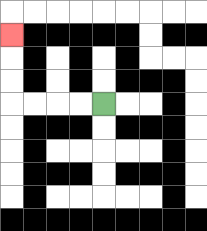{'start': '[4, 4]', 'end': '[0, 1]', 'path_directions': 'L,L,L,L,U,U,U', 'path_coordinates': '[[4, 4], [3, 4], [2, 4], [1, 4], [0, 4], [0, 3], [0, 2], [0, 1]]'}